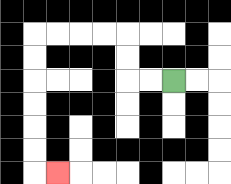{'start': '[7, 3]', 'end': '[2, 7]', 'path_directions': 'L,L,U,U,L,L,L,L,D,D,D,D,D,D,R', 'path_coordinates': '[[7, 3], [6, 3], [5, 3], [5, 2], [5, 1], [4, 1], [3, 1], [2, 1], [1, 1], [1, 2], [1, 3], [1, 4], [1, 5], [1, 6], [1, 7], [2, 7]]'}